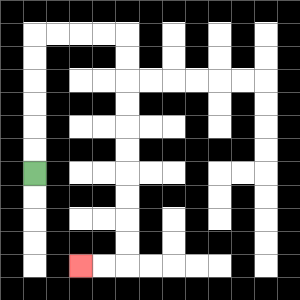{'start': '[1, 7]', 'end': '[3, 11]', 'path_directions': 'U,U,U,U,U,U,R,R,R,R,D,D,D,D,D,D,D,D,D,D,L,L', 'path_coordinates': '[[1, 7], [1, 6], [1, 5], [1, 4], [1, 3], [1, 2], [1, 1], [2, 1], [3, 1], [4, 1], [5, 1], [5, 2], [5, 3], [5, 4], [5, 5], [5, 6], [5, 7], [5, 8], [5, 9], [5, 10], [5, 11], [4, 11], [3, 11]]'}